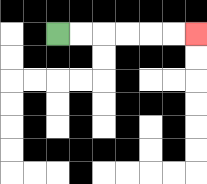{'start': '[2, 1]', 'end': '[8, 1]', 'path_directions': 'R,R,R,R,R,R', 'path_coordinates': '[[2, 1], [3, 1], [4, 1], [5, 1], [6, 1], [7, 1], [8, 1]]'}